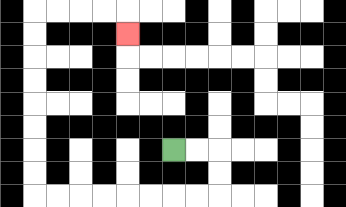{'start': '[7, 6]', 'end': '[5, 1]', 'path_directions': 'R,R,D,D,L,L,L,L,L,L,L,L,U,U,U,U,U,U,U,U,R,R,R,R,D', 'path_coordinates': '[[7, 6], [8, 6], [9, 6], [9, 7], [9, 8], [8, 8], [7, 8], [6, 8], [5, 8], [4, 8], [3, 8], [2, 8], [1, 8], [1, 7], [1, 6], [1, 5], [1, 4], [1, 3], [1, 2], [1, 1], [1, 0], [2, 0], [3, 0], [4, 0], [5, 0], [5, 1]]'}